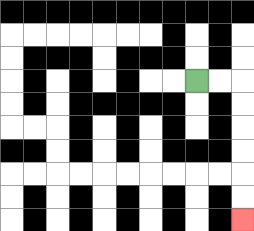{'start': '[8, 3]', 'end': '[10, 9]', 'path_directions': 'R,R,D,D,D,D,D,D', 'path_coordinates': '[[8, 3], [9, 3], [10, 3], [10, 4], [10, 5], [10, 6], [10, 7], [10, 8], [10, 9]]'}